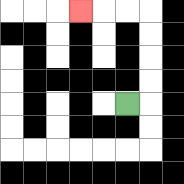{'start': '[5, 4]', 'end': '[3, 0]', 'path_directions': 'R,U,U,U,U,L,L,L', 'path_coordinates': '[[5, 4], [6, 4], [6, 3], [6, 2], [6, 1], [6, 0], [5, 0], [4, 0], [3, 0]]'}